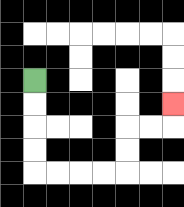{'start': '[1, 3]', 'end': '[7, 4]', 'path_directions': 'D,D,D,D,R,R,R,R,U,U,R,R,U', 'path_coordinates': '[[1, 3], [1, 4], [1, 5], [1, 6], [1, 7], [2, 7], [3, 7], [4, 7], [5, 7], [5, 6], [5, 5], [6, 5], [7, 5], [7, 4]]'}